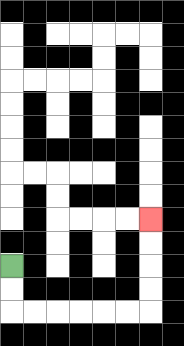{'start': '[0, 11]', 'end': '[6, 9]', 'path_directions': 'D,D,R,R,R,R,R,R,U,U,U,U', 'path_coordinates': '[[0, 11], [0, 12], [0, 13], [1, 13], [2, 13], [3, 13], [4, 13], [5, 13], [6, 13], [6, 12], [6, 11], [6, 10], [6, 9]]'}